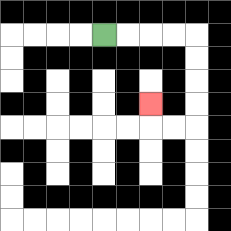{'start': '[4, 1]', 'end': '[6, 4]', 'path_directions': 'R,R,R,R,D,D,D,D,L,L,U', 'path_coordinates': '[[4, 1], [5, 1], [6, 1], [7, 1], [8, 1], [8, 2], [8, 3], [8, 4], [8, 5], [7, 5], [6, 5], [6, 4]]'}